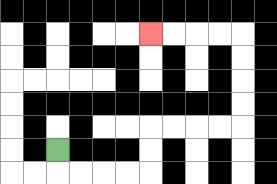{'start': '[2, 6]', 'end': '[6, 1]', 'path_directions': 'D,R,R,R,R,U,U,R,R,R,R,U,U,U,U,L,L,L,L', 'path_coordinates': '[[2, 6], [2, 7], [3, 7], [4, 7], [5, 7], [6, 7], [6, 6], [6, 5], [7, 5], [8, 5], [9, 5], [10, 5], [10, 4], [10, 3], [10, 2], [10, 1], [9, 1], [8, 1], [7, 1], [6, 1]]'}